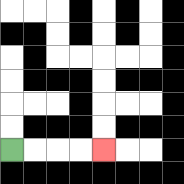{'start': '[0, 6]', 'end': '[4, 6]', 'path_directions': 'R,R,R,R', 'path_coordinates': '[[0, 6], [1, 6], [2, 6], [3, 6], [4, 6]]'}